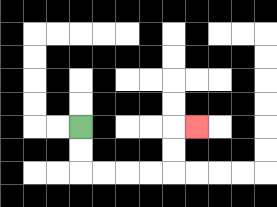{'start': '[3, 5]', 'end': '[8, 5]', 'path_directions': 'D,D,R,R,R,R,U,U,R', 'path_coordinates': '[[3, 5], [3, 6], [3, 7], [4, 7], [5, 7], [6, 7], [7, 7], [7, 6], [7, 5], [8, 5]]'}